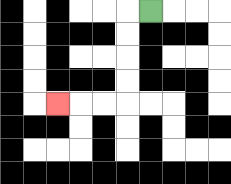{'start': '[6, 0]', 'end': '[2, 4]', 'path_directions': 'L,D,D,D,D,L,L,L', 'path_coordinates': '[[6, 0], [5, 0], [5, 1], [5, 2], [5, 3], [5, 4], [4, 4], [3, 4], [2, 4]]'}